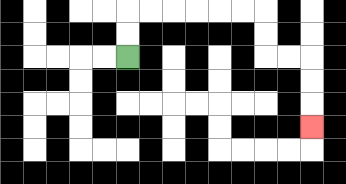{'start': '[5, 2]', 'end': '[13, 5]', 'path_directions': 'U,U,R,R,R,R,R,R,D,D,R,R,D,D,D', 'path_coordinates': '[[5, 2], [5, 1], [5, 0], [6, 0], [7, 0], [8, 0], [9, 0], [10, 0], [11, 0], [11, 1], [11, 2], [12, 2], [13, 2], [13, 3], [13, 4], [13, 5]]'}